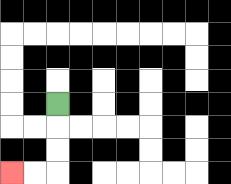{'start': '[2, 4]', 'end': '[0, 7]', 'path_directions': 'D,D,D,L,L', 'path_coordinates': '[[2, 4], [2, 5], [2, 6], [2, 7], [1, 7], [0, 7]]'}